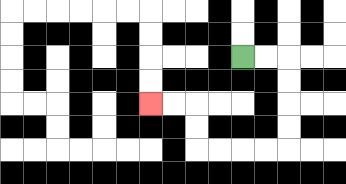{'start': '[10, 2]', 'end': '[6, 4]', 'path_directions': 'R,R,D,D,D,D,L,L,L,L,U,U,L,L', 'path_coordinates': '[[10, 2], [11, 2], [12, 2], [12, 3], [12, 4], [12, 5], [12, 6], [11, 6], [10, 6], [9, 6], [8, 6], [8, 5], [8, 4], [7, 4], [6, 4]]'}